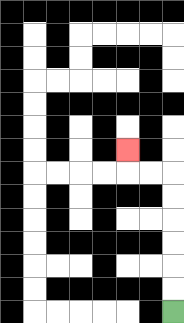{'start': '[7, 13]', 'end': '[5, 6]', 'path_directions': 'U,U,U,U,U,U,L,L,U', 'path_coordinates': '[[7, 13], [7, 12], [7, 11], [7, 10], [7, 9], [7, 8], [7, 7], [6, 7], [5, 7], [5, 6]]'}